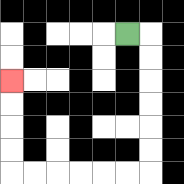{'start': '[5, 1]', 'end': '[0, 3]', 'path_directions': 'R,D,D,D,D,D,D,L,L,L,L,L,L,U,U,U,U', 'path_coordinates': '[[5, 1], [6, 1], [6, 2], [6, 3], [6, 4], [6, 5], [6, 6], [6, 7], [5, 7], [4, 7], [3, 7], [2, 7], [1, 7], [0, 7], [0, 6], [0, 5], [0, 4], [0, 3]]'}